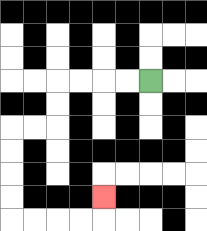{'start': '[6, 3]', 'end': '[4, 8]', 'path_directions': 'L,L,L,L,D,D,L,L,D,D,D,D,R,R,R,R,U', 'path_coordinates': '[[6, 3], [5, 3], [4, 3], [3, 3], [2, 3], [2, 4], [2, 5], [1, 5], [0, 5], [0, 6], [0, 7], [0, 8], [0, 9], [1, 9], [2, 9], [3, 9], [4, 9], [4, 8]]'}